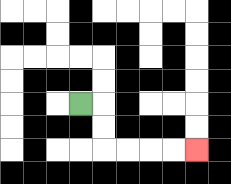{'start': '[3, 4]', 'end': '[8, 6]', 'path_directions': 'R,D,D,R,R,R,R', 'path_coordinates': '[[3, 4], [4, 4], [4, 5], [4, 6], [5, 6], [6, 6], [7, 6], [8, 6]]'}